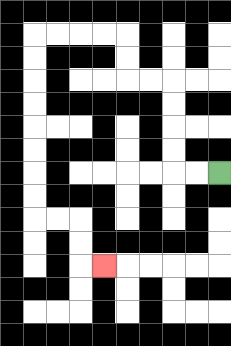{'start': '[9, 7]', 'end': '[4, 11]', 'path_directions': 'L,L,U,U,U,U,L,L,U,U,L,L,L,L,D,D,D,D,D,D,D,D,R,R,D,D,R', 'path_coordinates': '[[9, 7], [8, 7], [7, 7], [7, 6], [7, 5], [7, 4], [7, 3], [6, 3], [5, 3], [5, 2], [5, 1], [4, 1], [3, 1], [2, 1], [1, 1], [1, 2], [1, 3], [1, 4], [1, 5], [1, 6], [1, 7], [1, 8], [1, 9], [2, 9], [3, 9], [3, 10], [3, 11], [4, 11]]'}